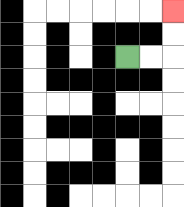{'start': '[5, 2]', 'end': '[7, 0]', 'path_directions': 'R,R,U,U', 'path_coordinates': '[[5, 2], [6, 2], [7, 2], [7, 1], [7, 0]]'}